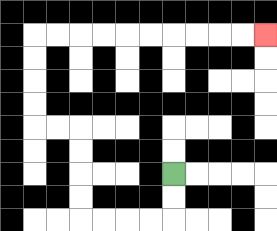{'start': '[7, 7]', 'end': '[11, 1]', 'path_directions': 'D,D,L,L,L,L,U,U,U,U,L,L,U,U,U,U,R,R,R,R,R,R,R,R,R,R', 'path_coordinates': '[[7, 7], [7, 8], [7, 9], [6, 9], [5, 9], [4, 9], [3, 9], [3, 8], [3, 7], [3, 6], [3, 5], [2, 5], [1, 5], [1, 4], [1, 3], [1, 2], [1, 1], [2, 1], [3, 1], [4, 1], [5, 1], [6, 1], [7, 1], [8, 1], [9, 1], [10, 1], [11, 1]]'}